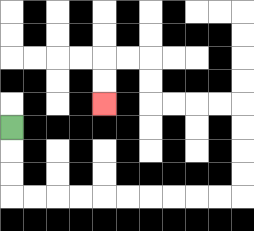{'start': '[0, 5]', 'end': '[4, 4]', 'path_directions': 'D,D,D,R,R,R,R,R,R,R,R,R,R,U,U,U,U,L,L,L,L,U,U,L,L,D,D', 'path_coordinates': '[[0, 5], [0, 6], [0, 7], [0, 8], [1, 8], [2, 8], [3, 8], [4, 8], [5, 8], [6, 8], [7, 8], [8, 8], [9, 8], [10, 8], [10, 7], [10, 6], [10, 5], [10, 4], [9, 4], [8, 4], [7, 4], [6, 4], [6, 3], [6, 2], [5, 2], [4, 2], [4, 3], [4, 4]]'}